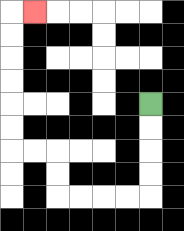{'start': '[6, 4]', 'end': '[1, 0]', 'path_directions': 'D,D,D,D,L,L,L,L,U,U,L,L,U,U,U,U,U,U,R', 'path_coordinates': '[[6, 4], [6, 5], [6, 6], [6, 7], [6, 8], [5, 8], [4, 8], [3, 8], [2, 8], [2, 7], [2, 6], [1, 6], [0, 6], [0, 5], [0, 4], [0, 3], [0, 2], [0, 1], [0, 0], [1, 0]]'}